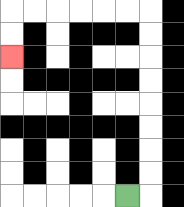{'start': '[5, 8]', 'end': '[0, 2]', 'path_directions': 'R,U,U,U,U,U,U,U,U,L,L,L,L,L,L,D,D', 'path_coordinates': '[[5, 8], [6, 8], [6, 7], [6, 6], [6, 5], [6, 4], [6, 3], [6, 2], [6, 1], [6, 0], [5, 0], [4, 0], [3, 0], [2, 0], [1, 0], [0, 0], [0, 1], [0, 2]]'}